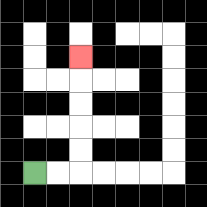{'start': '[1, 7]', 'end': '[3, 2]', 'path_directions': 'R,R,U,U,U,U,U', 'path_coordinates': '[[1, 7], [2, 7], [3, 7], [3, 6], [3, 5], [3, 4], [3, 3], [3, 2]]'}